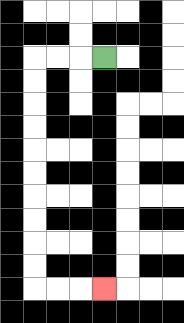{'start': '[4, 2]', 'end': '[4, 12]', 'path_directions': 'L,L,L,D,D,D,D,D,D,D,D,D,D,R,R,R', 'path_coordinates': '[[4, 2], [3, 2], [2, 2], [1, 2], [1, 3], [1, 4], [1, 5], [1, 6], [1, 7], [1, 8], [1, 9], [1, 10], [1, 11], [1, 12], [2, 12], [3, 12], [4, 12]]'}